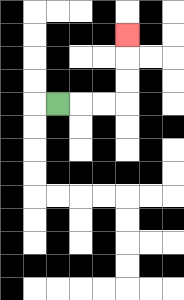{'start': '[2, 4]', 'end': '[5, 1]', 'path_directions': 'R,R,R,U,U,U', 'path_coordinates': '[[2, 4], [3, 4], [4, 4], [5, 4], [5, 3], [5, 2], [5, 1]]'}